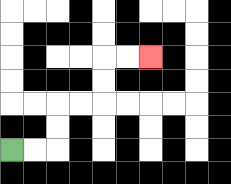{'start': '[0, 6]', 'end': '[6, 2]', 'path_directions': 'R,R,U,U,R,R,U,U,R,R', 'path_coordinates': '[[0, 6], [1, 6], [2, 6], [2, 5], [2, 4], [3, 4], [4, 4], [4, 3], [4, 2], [5, 2], [6, 2]]'}